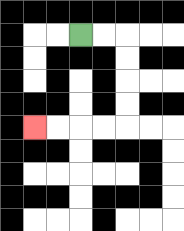{'start': '[3, 1]', 'end': '[1, 5]', 'path_directions': 'R,R,D,D,D,D,L,L,L,L', 'path_coordinates': '[[3, 1], [4, 1], [5, 1], [5, 2], [5, 3], [5, 4], [5, 5], [4, 5], [3, 5], [2, 5], [1, 5]]'}